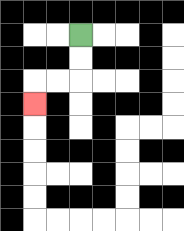{'start': '[3, 1]', 'end': '[1, 4]', 'path_directions': 'D,D,L,L,D', 'path_coordinates': '[[3, 1], [3, 2], [3, 3], [2, 3], [1, 3], [1, 4]]'}